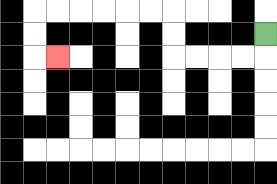{'start': '[11, 1]', 'end': '[2, 2]', 'path_directions': 'D,L,L,L,L,U,U,L,L,L,L,L,L,D,D,R', 'path_coordinates': '[[11, 1], [11, 2], [10, 2], [9, 2], [8, 2], [7, 2], [7, 1], [7, 0], [6, 0], [5, 0], [4, 0], [3, 0], [2, 0], [1, 0], [1, 1], [1, 2], [2, 2]]'}